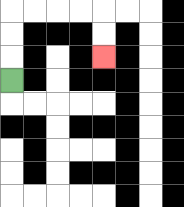{'start': '[0, 3]', 'end': '[4, 2]', 'path_directions': 'U,U,U,R,R,R,R,D,D', 'path_coordinates': '[[0, 3], [0, 2], [0, 1], [0, 0], [1, 0], [2, 0], [3, 0], [4, 0], [4, 1], [4, 2]]'}